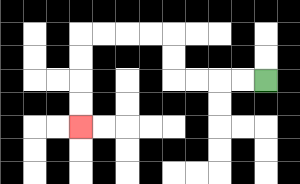{'start': '[11, 3]', 'end': '[3, 5]', 'path_directions': 'L,L,L,L,U,U,L,L,L,L,D,D,D,D', 'path_coordinates': '[[11, 3], [10, 3], [9, 3], [8, 3], [7, 3], [7, 2], [7, 1], [6, 1], [5, 1], [4, 1], [3, 1], [3, 2], [3, 3], [3, 4], [3, 5]]'}